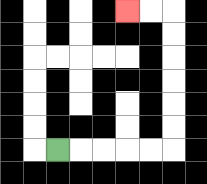{'start': '[2, 6]', 'end': '[5, 0]', 'path_directions': 'R,R,R,R,R,U,U,U,U,U,U,L,L', 'path_coordinates': '[[2, 6], [3, 6], [4, 6], [5, 6], [6, 6], [7, 6], [7, 5], [7, 4], [7, 3], [7, 2], [7, 1], [7, 0], [6, 0], [5, 0]]'}